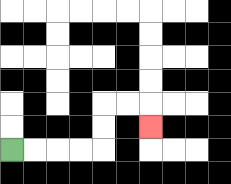{'start': '[0, 6]', 'end': '[6, 5]', 'path_directions': 'R,R,R,R,U,U,R,R,D', 'path_coordinates': '[[0, 6], [1, 6], [2, 6], [3, 6], [4, 6], [4, 5], [4, 4], [5, 4], [6, 4], [6, 5]]'}